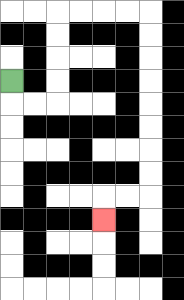{'start': '[0, 3]', 'end': '[4, 9]', 'path_directions': 'D,R,R,U,U,U,U,R,R,R,R,D,D,D,D,D,D,D,D,L,L,D', 'path_coordinates': '[[0, 3], [0, 4], [1, 4], [2, 4], [2, 3], [2, 2], [2, 1], [2, 0], [3, 0], [4, 0], [5, 0], [6, 0], [6, 1], [6, 2], [6, 3], [6, 4], [6, 5], [6, 6], [6, 7], [6, 8], [5, 8], [4, 8], [4, 9]]'}